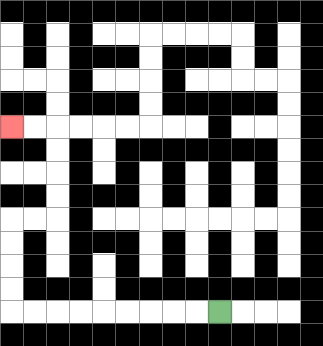{'start': '[9, 13]', 'end': '[0, 5]', 'path_directions': 'L,L,L,L,L,L,L,L,L,U,U,U,U,R,R,U,U,U,U,L,L', 'path_coordinates': '[[9, 13], [8, 13], [7, 13], [6, 13], [5, 13], [4, 13], [3, 13], [2, 13], [1, 13], [0, 13], [0, 12], [0, 11], [0, 10], [0, 9], [1, 9], [2, 9], [2, 8], [2, 7], [2, 6], [2, 5], [1, 5], [0, 5]]'}